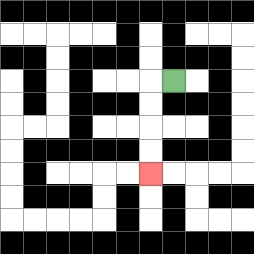{'start': '[7, 3]', 'end': '[6, 7]', 'path_directions': 'L,D,D,D,D', 'path_coordinates': '[[7, 3], [6, 3], [6, 4], [6, 5], [6, 6], [6, 7]]'}